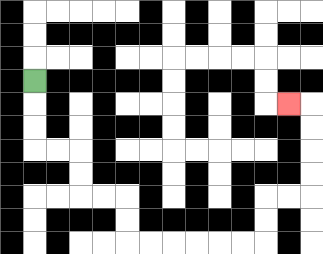{'start': '[1, 3]', 'end': '[12, 4]', 'path_directions': 'D,D,D,R,R,D,D,R,R,D,D,R,R,R,R,R,R,U,U,R,R,U,U,U,U,L', 'path_coordinates': '[[1, 3], [1, 4], [1, 5], [1, 6], [2, 6], [3, 6], [3, 7], [3, 8], [4, 8], [5, 8], [5, 9], [5, 10], [6, 10], [7, 10], [8, 10], [9, 10], [10, 10], [11, 10], [11, 9], [11, 8], [12, 8], [13, 8], [13, 7], [13, 6], [13, 5], [13, 4], [12, 4]]'}